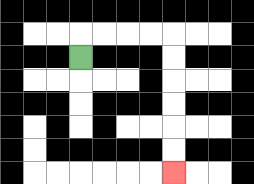{'start': '[3, 2]', 'end': '[7, 7]', 'path_directions': 'U,R,R,R,R,D,D,D,D,D,D', 'path_coordinates': '[[3, 2], [3, 1], [4, 1], [5, 1], [6, 1], [7, 1], [7, 2], [7, 3], [7, 4], [7, 5], [7, 6], [7, 7]]'}